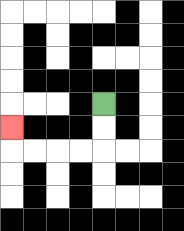{'start': '[4, 4]', 'end': '[0, 5]', 'path_directions': 'D,D,L,L,L,L,U', 'path_coordinates': '[[4, 4], [4, 5], [4, 6], [3, 6], [2, 6], [1, 6], [0, 6], [0, 5]]'}